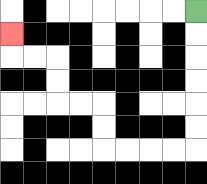{'start': '[8, 0]', 'end': '[0, 1]', 'path_directions': 'D,D,D,D,D,D,L,L,L,L,U,U,L,L,U,U,L,L,U', 'path_coordinates': '[[8, 0], [8, 1], [8, 2], [8, 3], [8, 4], [8, 5], [8, 6], [7, 6], [6, 6], [5, 6], [4, 6], [4, 5], [4, 4], [3, 4], [2, 4], [2, 3], [2, 2], [1, 2], [0, 2], [0, 1]]'}